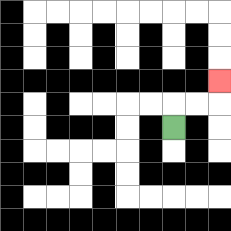{'start': '[7, 5]', 'end': '[9, 3]', 'path_directions': 'U,R,R,U', 'path_coordinates': '[[7, 5], [7, 4], [8, 4], [9, 4], [9, 3]]'}